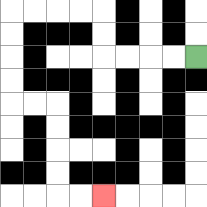{'start': '[8, 2]', 'end': '[4, 8]', 'path_directions': 'L,L,L,L,U,U,L,L,L,L,D,D,D,D,R,R,D,D,D,D,R,R', 'path_coordinates': '[[8, 2], [7, 2], [6, 2], [5, 2], [4, 2], [4, 1], [4, 0], [3, 0], [2, 0], [1, 0], [0, 0], [0, 1], [0, 2], [0, 3], [0, 4], [1, 4], [2, 4], [2, 5], [2, 6], [2, 7], [2, 8], [3, 8], [4, 8]]'}